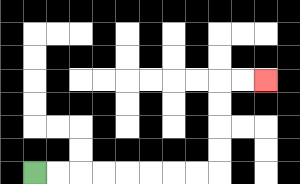{'start': '[1, 7]', 'end': '[11, 3]', 'path_directions': 'R,R,R,R,R,R,R,R,U,U,U,U,R,R', 'path_coordinates': '[[1, 7], [2, 7], [3, 7], [4, 7], [5, 7], [6, 7], [7, 7], [8, 7], [9, 7], [9, 6], [9, 5], [9, 4], [9, 3], [10, 3], [11, 3]]'}